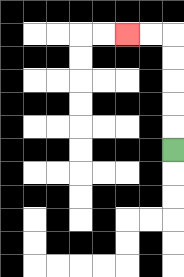{'start': '[7, 6]', 'end': '[5, 1]', 'path_directions': 'U,U,U,U,U,L,L', 'path_coordinates': '[[7, 6], [7, 5], [7, 4], [7, 3], [7, 2], [7, 1], [6, 1], [5, 1]]'}